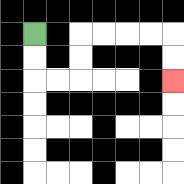{'start': '[1, 1]', 'end': '[7, 3]', 'path_directions': 'D,D,R,R,U,U,R,R,R,R,D,D', 'path_coordinates': '[[1, 1], [1, 2], [1, 3], [2, 3], [3, 3], [3, 2], [3, 1], [4, 1], [5, 1], [6, 1], [7, 1], [7, 2], [7, 3]]'}